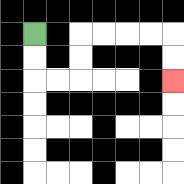{'start': '[1, 1]', 'end': '[7, 3]', 'path_directions': 'D,D,R,R,U,U,R,R,R,R,D,D', 'path_coordinates': '[[1, 1], [1, 2], [1, 3], [2, 3], [3, 3], [3, 2], [3, 1], [4, 1], [5, 1], [6, 1], [7, 1], [7, 2], [7, 3]]'}